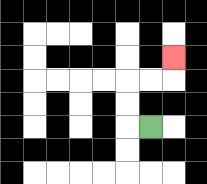{'start': '[6, 5]', 'end': '[7, 2]', 'path_directions': 'L,U,U,R,R,U', 'path_coordinates': '[[6, 5], [5, 5], [5, 4], [5, 3], [6, 3], [7, 3], [7, 2]]'}